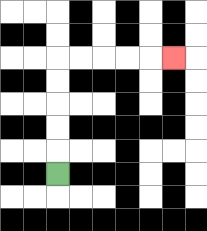{'start': '[2, 7]', 'end': '[7, 2]', 'path_directions': 'U,U,U,U,U,R,R,R,R,R', 'path_coordinates': '[[2, 7], [2, 6], [2, 5], [2, 4], [2, 3], [2, 2], [3, 2], [4, 2], [5, 2], [6, 2], [7, 2]]'}